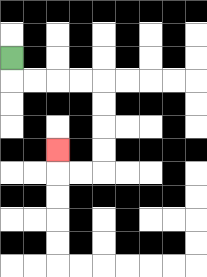{'start': '[0, 2]', 'end': '[2, 6]', 'path_directions': 'D,R,R,R,R,D,D,D,D,L,L,U', 'path_coordinates': '[[0, 2], [0, 3], [1, 3], [2, 3], [3, 3], [4, 3], [4, 4], [4, 5], [4, 6], [4, 7], [3, 7], [2, 7], [2, 6]]'}